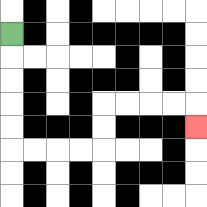{'start': '[0, 1]', 'end': '[8, 5]', 'path_directions': 'D,D,D,D,D,R,R,R,R,U,U,R,R,R,R,D', 'path_coordinates': '[[0, 1], [0, 2], [0, 3], [0, 4], [0, 5], [0, 6], [1, 6], [2, 6], [3, 6], [4, 6], [4, 5], [4, 4], [5, 4], [6, 4], [7, 4], [8, 4], [8, 5]]'}